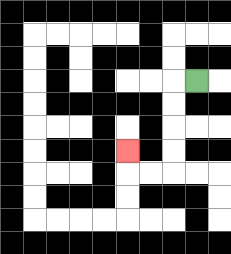{'start': '[8, 3]', 'end': '[5, 6]', 'path_directions': 'L,D,D,D,D,L,L,U', 'path_coordinates': '[[8, 3], [7, 3], [7, 4], [7, 5], [7, 6], [7, 7], [6, 7], [5, 7], [5, 6]]'}